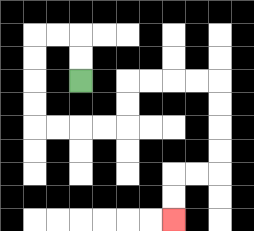{'start': '[3, 3]', 'end': '[7, 9]', 'path_directions': 'U,U,L,L,D,D,D,D,R,R,R,R,U,U,R,R,R,R,D,D,D,D,L,L,D,D', 'path_coordinates': '[[3, 3], [3, 2], [3, 1], [2, 1], [1, 1], [1, 2], [1, 3], [1, 4], [1, 5], [2, 5], [3, 5], [4, 5], [5, 5], [5, 4], [5, 3], [6, 3], [7, 3], [8, 3], [9, 3], [9, 4], [9, 5], [9, 6], [9, 7], [8, 7], [7, 7], [7, 8], [7, 9]]'}